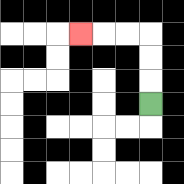{'start': '[6, 4]', 'end': '[3, 1]', 'path_directions': 'U,U,U,L,L,L', 'path_coordinates': '[[6, 4], [6, 3], [6, 2], [6, 1], [5, 1], [4, 1], [3, 1]]'}